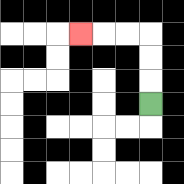{'start': '[6, 4]', 'end': '[3, 1]', 'path_directions': 'U,U,U,L,L,L', 'path_coordinates': '[[6, 4], [6, 3], [6, 2], [6, 1], [5, 1], [4, 1], [3, 1]]'}